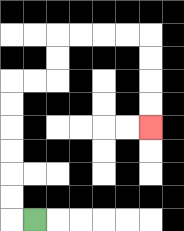{'start': '[1, 9]', 'end': '[6, 5]', 'path_directions': 'L,U,U,U,U,U,U,R,R,U,U,R,R,R,R,D,D,D,D', 'path_coordinates': '[[1, 9], [0, 9], [0, 8], [0, 7], [0, 6], [0, 5], [0, 4], [0, 3], [1, 3], [2, 3], [2, 2], [2, 1], [3, 1], [4, 1], [5, 1], [6, 1], [6, 2], [6, 3], [6, 4], [6, 5]]'}